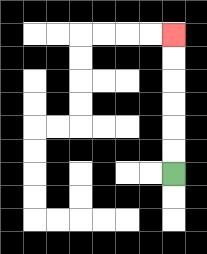{'start': '[7, 7]', 'end': '[7, 1]', 'path_directions': 'U,U,U,U,U,U', 'path_coordinates': '[[7, 7], [7, 6], [7, 5], [7, 4], [7, 3], [7, 2], [7, 1]]'}